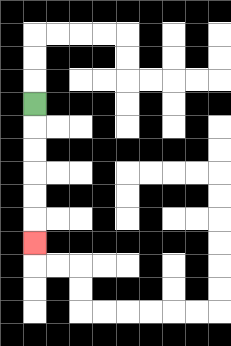{'start': '[1, 4]', 'end': '[1, 10]', 'path_directions': 'D,D,D,D,D,D', 'path_coordinates': '[[1, 4], [1, 5], [1, 6], [1, 7], [1, 8], [1, 9], [1, 10]]'}